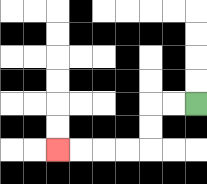{'start': '[8, 4]', 'end': '[2, 6]', 'path_directions': 'L,L,D,D,L,L,L,L', 'path_coordinates': '[[8, 4], [7, 4], [6, 4], [6, 5], [6, 6], [5, 6], [4, 6], [3, 6], [2, 6]]'}